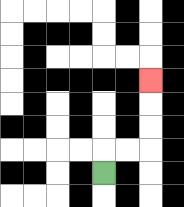{'start': '[4, 7]', 'end': '[6, 3]', 'path_directions': 'U,R,R,U,U,U', 'path_coordinates': '[[4, 7], [4, 6], [5, 6], [6, 6], [6, 5], [6, 4], [6, 3]]'}